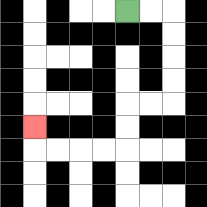{'start': '[5, 0]', 'end': '[1, 5]', 'path_directions': 'R,R,D,D,D,D,L,L,D,D,L,L,L,L,U', 'path_coordinates': '[[5, 0], [6, 0], [7, 0], [7, 1], [7, 2], [7, 3], [7, 4], [6, 4], [5, 4], [5, 5], [5, 6], [4, 6], [3, 6], [2, 6], [1, 6], [1, 5]]'}